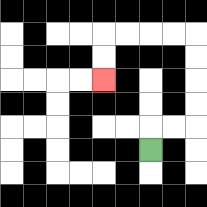{'start': '[6, 6]', 'end': '[4, 3]', 'path_directions': 'U,R,R,U,U,U,U,L,L,L,L,D,D', 'path_coordinates': '[[6, 6], [6, 5], [7, 5], [8, 5], [8, 4], [8, 3], [8, 2], [8, 1], [7, 1], [6, 1], [5, 1], [4, 1], [4, 2], [4, 3]]'}